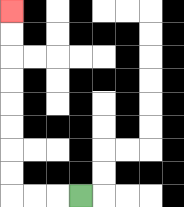{'start': '[3, 8]', 'end': '[0, 0]', 'path_directions': 'L,L,L,U,U,U,U,U,U,U,U', 'path_coordinates': '[[3, 8], [2, 8], [1, 8], [0, 8], [0, 7], [0, 6], [0, 5], [0, 4], [0, 3], [0, 2], [0, 1], [0, 0]]'}